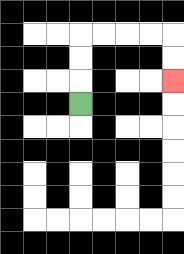{'start': '[3, 4]', 'end': '[7, 3]', 'path_directions': 'U,U,U,R,R,R,R,D,D', 'path_coordinates': '[[3, 4], [3, 3], [3, 2], [3, 1], [4, 1], [5, 1], [6, 1], [7, 1], [7, 2], [7, 3]]'}